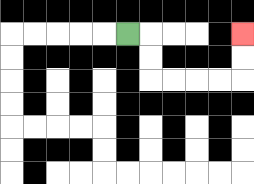{'start': '[5, 1]', 'end': '[10, 1]', 'path_directions': 'R,D,D,R,R,R,R,U,U', 'path_coordinates': '[[5, 1], [6, 1], [6, 2], [6, 3], [7, 3], [8, 3], [9, 3], [10, 3], [10, 2], [10, 1]]'}